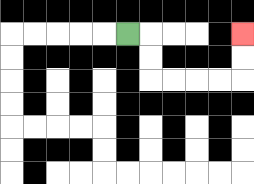{'start': '[5, 1]', 'end': '[10, 1]', 'path_directions': 'R,D,D,R,R,R,R,U,U', 'path_coordinates': '[[5, 1], [6, 1], [6, 2], [6, 3], [7, 3], [8, 3], [9, 3], [10, 3], [10, 2], [10, 1]]'}